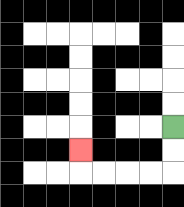{'start': '[7, 5]', 'end': '[3, 6]', 'path_directions': 'D,D,L,L,L,L,U', 'path_coordinates': '[[7, 5], [7, 6], [7, 7], [6, 7], [5, 7], [4, 7], [3, 7], [3, 6]]'}